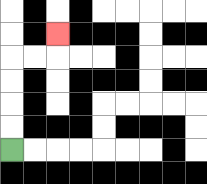{'start': '[0, 6]', 'end': '[2, 1]', 'path_directions': 'U,U,U,U,R,R,U', 'path_coordinates': '[[0, 6], [0, 5], [0, 4], [0, 3], [0, 2], [1, 2], [2, 2], [2, 1]]'}